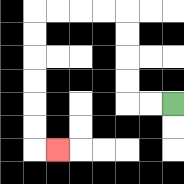{'start': '[7, 4]', 'end': '[2, 6]', 'path_directions': 'L,L,U,U,U,U,L,L,L,L,D,D,D,D,D,D,R', 'path_coordinates': '[[7, 4], [6, 4], [5, 4], [5, 3], [5, 2], [5, 1], [5, 0], [4, 0], [3, 0], [2, 0], [1, 0], [1, 1], [1, 2], [1, 3], [1, 4], [1, 5], [1, 6], [2, 6]]'}